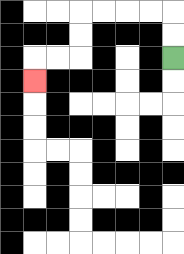{'start': '[7, 2]', 'end': '[1, 3]', 'path_directions': 'U,U,L,L,L,L,D,D,L,L,D', 'path_coordinates': '[[7, 2], [7, 1], [7, 0], [6, 0], [5, 0], [4, 0], [3, 0], [3, 1], [3, 2], [2, 2], [1, 2], [1, 3]]'}